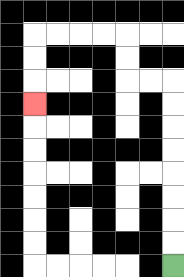{'start': '[7, 11]', 'end': '[1, 4]', 'path_directions': 'U,U,U,U,U,U,U,U,L,L,U,U,L,L,L,L,D,D,D', 'path_coordinates': '[[7, 11], [7, 10], [7, 9], [7, 8], [7, 7], [7, 6], [7, 5], [7, 4], [7, 3], [6, 3], [5, 3], [5, 2], [5, 1], [4, 1], [3, 1], [2, 1], [1, 1], [1, 2], [1, 3], [1, 4]]'}